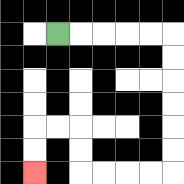{'start': '[2, 1]', 'end': '[1, 7]', 'path_directions': 'R,R,R,R,R,D,D,D,D,D,D,L,L,L,L,U,U,L,L,D,D', 'path_coordinates': '[[2, 1], [3, 1], [4, 1], [5, 1], [6, 1], [7, 1], [7, 2], [7, 3], [7, 4], [7, 5], [7, 6], [7, 7], [6, 7], [5, 7], [4, 7], [3, 7], [3, 6], [3, 5], [2, 5], [1, 5], [1, 6], [1, 7]]'}